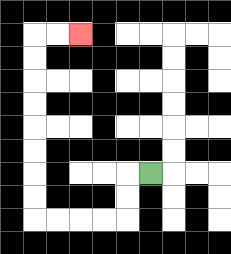{'start': '[6, 7]', 'end': '[3, 1]', 'path_directions': 'L,D,D,L,L,L,L,U,U,U,U,U,U,U,U,R,R', 'path_coordinates': '[[6, 7], [5, 7], [5, 8], [5, 9], [4, 9], [3, 9], [2, 9], [1, 9], [1, 8], [1, 7], [1, 6], [1, 5], [1, 4], [1, 3], [1, 2], [1, 1], [2, 1], [3, 1]]'}